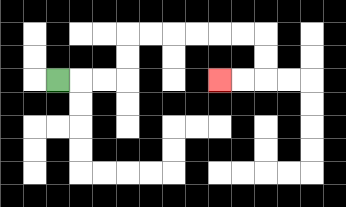{'start': '[2, 3]', 'end': '[9, 3]', 'path_directions': 'R,R,R,U,U,R,R,R,R,R,R,D,D,L,L', 'path_coordinates': '[[2, 3], [3, 3], [4, 3], [5, 3], [5, 2], [5, 1], [6, 1], [7, 1], [8, 1], [9, 1], [10, 1], [11, 1], [11, 2], [11, 3], [10, 3], [9, 3]]'}